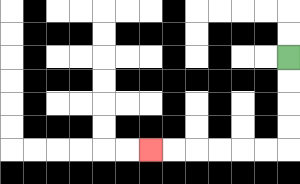{'start': '[12, 2]', 'end': '[6, 6]', 'path_directions': 'D,D,D,D,L,L,L,L,L,L', 'path_coordinates': '[[12, 2], [12, 3], [12, 4], [12, 5], [12, 6], [11, 6], [10, 6], [9, 6], [8, 6], [7, 6], [6, 6]]'}